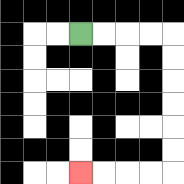{'start': '[3, 1]', 'end': '[3, 7]', 'path_directions': 'R,R,R,R,D,D,D,D,D,D,L,L,L,L', 'path_coordinates': '[[3, 1], [4, 1], [5, 1], [6, 1], [7, 1], [7, 2], [7, 3], [7, 4], [7, 5], [7, 6], [7, 7], [6, 7], [5, 7], [4, 7], [3, 7]]'}